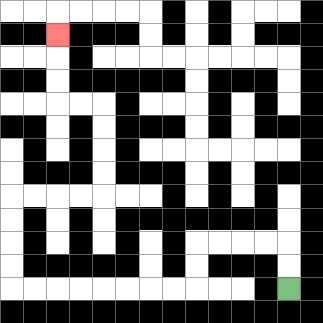{'start': '[12, 12]', 'end': '[2, 1]', 'path_directions': 'U,U,L,L,L,L,D,D,L,L,L,L,L,L,L,L,U,U,U,U,R,R,R,R,U,U,U,U,L,L,U,U,U', 'path_coordinates': '[[12, 12], [12, 11], [12, 10], [11, 10], [10, 10], [9, 10], [8, 10], [8, 11], [8, 12], [7, 12], [6, 12], [5, 12], [4, 12], [3, 12], [2, 12], [1, 12], [0, 12], [0, 11], [0, 10], [0, 9], [0, 8], [1, 8], [2, 8], [3, 8], [4, 8], [4, 7], [4, 6], [4, 5], [4, 4], [3, 4], [2, 4], [2, 3], [2, 2], [2, 1]]'}